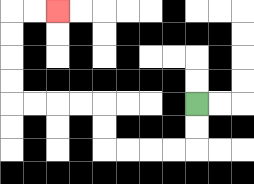{'start': '[8, 4]', 'end': '[2, 0]', 'path_directions': 'D,D,L,L,L,L,U,U,L,L,L,L,U,U,U,U,R,R', 'path_coordinates': '[[8, 4], [8, 5], [8, 6], [7, 6], [6, 6], [5, 6], [4, 6], [4, 5], [4, 4], [3, 4], [2, 4], [1, 4], [0, 4], [0, 3], [0, 2], [0, 1], [0, 0], [1, 0], [2, 0]]'}